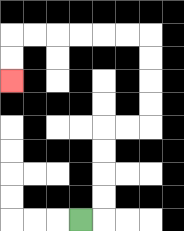{'start': '[3, 9]', 'end': '[0, 3]', 'path_directions': 'R,U,U,U,U,R,R,U,U,U,U,L,L,L,L,L,L,D,D', 'path_coordinates': '[[3, 9], [4, 9], [4, 8], [4, 7], [4, 6], [4, 5], [5, 5], [6, 5], [6, 4], [6, 3], [6, 2], [6, 1], [5, 1], [4, 1], [3, 1], [2, 1], [1, 1], [0, 1], [0, 2], [0, 3]]'}